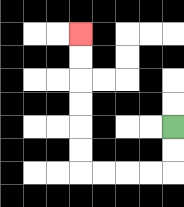{'start': '[7, 5]', 'end': '[3, 1]', 'path_directions': 'D,D,L,L,L,L,U,U,U,U,U,U', 'path_coordinates': '[[7, 5], [7, 6], [7, 7], [6, 7], [5, 7], [4, 7], [3, 7], [3, 6], [3, 5], [3, 4], [3, 3], [3, 2], [3, 1]]'}